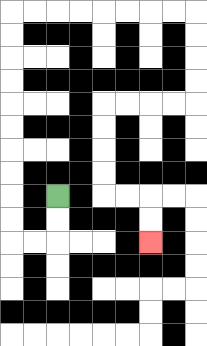{'start': '[2, 8]', 'end': '[6, 10]', 'path_directions': 'D,D,L,L,U,U,U,U,U,U,U,U,U,U,R,R,R,R,R,R,R,R,D,D,D,D,L,L,L,L,D,D,D,D,R,R,D,D', 'path_coordinates': '[[2, 8], [2, 9], [2, 10], [1, 10], [0, 10], [0, 9], [0, 8], [0, 7], [0, 6], [0, 5], [0, 4], [0, 3], [0, 2], [0, 1], [0, 0], [1, 0], [2, 0], [3, 0], [4, 0], [5, 0], [6, 0], [7, 0], [8, 0], [8, 1], [8, 2], [8, 3], [8, 4], [7, 4], [6, 4], [5, 4], [4, 4], [4, 5], [4, 6], [4, 7], [4, 8], [5, 8], [6, 8], [6, 9], [6, 10]]'}